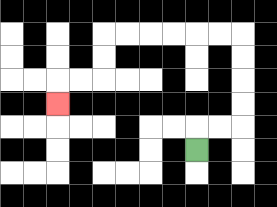{'start': '[8, 6]', 'end': '[2, 4]', 'path_directions': 'U,R,R,U,U,U,U,L,L,L,L,L,L,D,D,L,L,D', 'path_coordinates': '[[8, 6], [8, 5], [9, 5], [10, 5], [10, 4], [10, 3], [10, 2], [10, 1], [9, 1], [8, 1], [7, 1], [6, 1], [5, 1], [4, 1], [4, 2], [4, 3], [3, 3], [2, 3], [2, 4]]'}